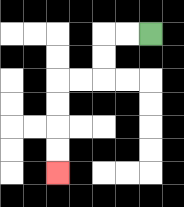{'start': '[6, 1]', 'end': '[2, 7]', 'path_directions': 'L,L,D,D,L,L,D,D,D,D', 'path_coordinates': '[[6, 1], [5, 1], [4, 1], [4, 2], [4, 3], [3, 3], [2, 3], [2, 4], [2, 5], [2, 6], [2, 7]]'}